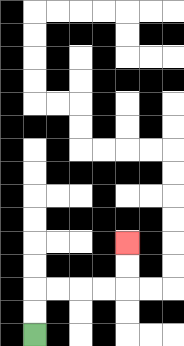{'start': '[1, 14]', 'end': '[5, 10]', 'path_directions': 'U,U,R,R,R,R,U,U', 'path_coordinates': '[[1, 14], [1, 13], [1, 12], [2, 12], [3, 12], [4, 12], [5, 12], [5, 11], [5, 10]]'}